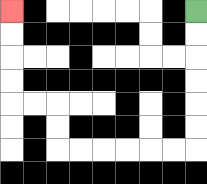{'start': '[8, 0]', 'end': '[0, 0]', 'path_directions': 'D,D,D,D,D,D,L,L,L,L,L,L,U,U,L,L,U,U,U,U', 'path_coordinates': '[[8, 0], [8, 1], [8, 2], [8, 3], [8, 4], [8, 5], [8, 6], [7, 6], [6, 6], [5, 6], [4, 6], [3, 6], [2, 6], [2, 5], [2, 4], [1, 4], [0, 4], [0, 3], [0, 2], [0, 1], [0, 0]]'}